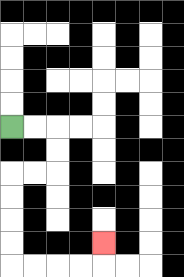{'start': '[0, 5]', 'end': '[4, 10]', 'path_directions': 'R,R,D,D,L,L,D,D,D,D,R,R,R,R,U', 'path_coordinates': '[[0, 5], [1, 5], [2, 5], [2, 6], [2, 7], [1, 7], [0, 7], [0, 8], [0, 9], [0, 10], [0, 11], [1, 11], [2, 11], [3, 11], [4, 11], [4, 10]]'}